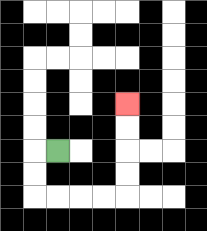{'start': '[2, 6]', 'end': '[5, 4]', 'path_directions': 'L,D,D,R,R,R,R,U,U,U,U', 'path_coordinates': '[[2, 6], [1, 6], [1, 7], [1, 8], [2, 8], [3, 8], [4, 8], [5, 8], [5, 7], [5, 6], [5, 5], [5, 4]]'}